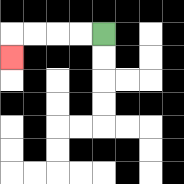{'start': '[4, 1]', 'end': '[0, 2]', 'path_directions': 'L,L,L,L,D', 'path_coordinates': '[[4, 1], [3, 1], [2, 1], [1, 1], [0, 1], [0, 2]]'}